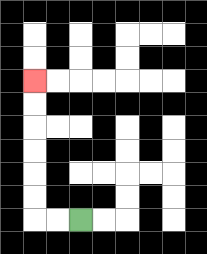{'start': '[3, 9]', 'end': '[1, 3]', 'path_directions': 'L,L,U,U,U,U,U,U', 'path_coordinates': '[[3, 9], [2, 9], [1, 9], [1, 8], [1, 7], [1, 6], [1, 5], [1, 4], [1, 3]]'}